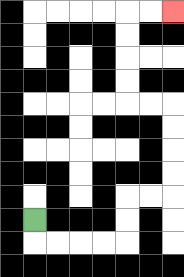{'start': '[1, 9]', 'end': '[7, 0]', 'path_directions': 'D,R,R,R,R,U,U,R,R,U,U,U,U,L,L,U,U,U,U,R,R', 'path_coordinates': '[[1, 9], [1, 10], [2, 10], [3, 10], [4, 10], [5, 10], [5, 9], [5, 8], [6, 8], [7, 8], [7, 7], [7, 6], [7, 5], [7, 4], [6, 4], [5, 4], [5, 3], [5, 2], [5, 1], [5, 0], [6, 0], [7, 0]]'}